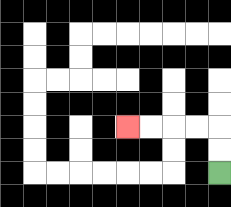{'start': '[9, 7]', 'end': '[5, 5]', 'path_directions': 'U,U,L,L,L,L', 'path_coordinates': '[[9, 7], [9, 6], [9, 5], [8, 5], [7, 5], [6, 5], [5, 5]]'}